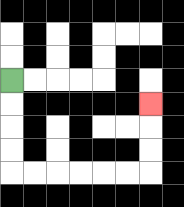{'start': '[0, 3]', 'end': '[6, 4]', 'path_directions': 'D,D,D,D,R,R,R,R,R,R,U,U,U', 'path_coordinates': '[[0, 3], [0, 4], [0, 5], [0, 6], [0, 7], [1, 7], [2, 7], [3, 7], [4, 7], [5, 7], [6, 7], [6, 6], [6, 5], [6, 4]]'}